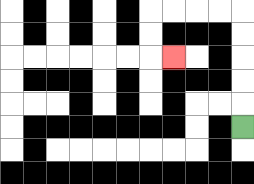{'start': '[10, 5]', 'end': '[7, 2]', 'path_directions': 'U,U,U,U,U,L,L,L,L,D,D,R', 'path_coordinates': '[[10, 5], [10, 4], [10, 3], [10, 2], [10, 1], [10, 0], [9, 0], [8, 0], [7, 0], [6, 0], [6, 1], [6, 2], [7, 2]]'}